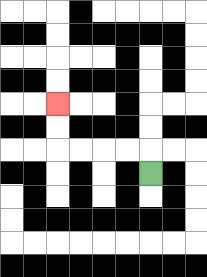{'start': '[6, 7]', 'end': '[2, 4]', 'path_directions': 'U,L,L,L,L,U,U', 'path_coordinates': '[[6, 7], [6, 6], [5, 6], [4, 6], [3, 6], [2, 6], [2, 5], [2, 4]]'}